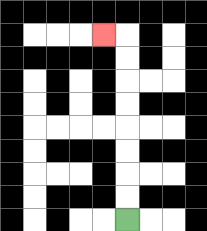{'start': '[5, 9]', 'end': '[4, 1]', 'path_directions': 'U,U,U,U,U,U,U,U,L', 'path_coordinates': '[[5, 9], [5, 8], [5, 7], [5, 6], [5, 5], [5, 4], [5, 3], [5, 2], [5, 1], [4, 1]]'}